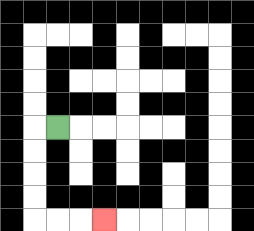{'start': '[2, 5]', 'end': '[4, 9]', 'path_directions': 'L,D,D,D,D,R,R,R', 'path_coordinates': '[[2, 5], [1, 5], [1, 6], [1, 7], [1, 8], [1, 9], [2, 9], [3, 9], [4, 9]]'}